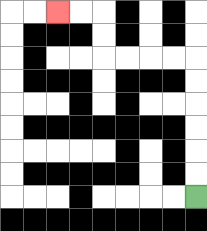{'start': '[8, 8]', 'end': '[2, 0]', 'path_directions': 'U,U,U,U,U,U,L,L,L,L,U,U,L,L', 'path_coordinates': '[[8, 8], [8, 7], [8, 6], [8, 5], [8, 4], [8, 3], [8, 2], [7, 2], [6, 2], [5, 2], [4, 2], [4, 1], [4, 0], [3, 0], [2, 0]]'}